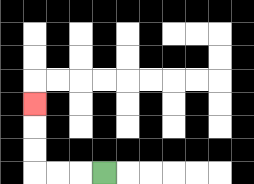{'start': '[4, 7]', 'end': '[1, 4]', 'path_directions': 'L,L,L,U,U,U', 'path_coordinates': '[[4, 7], [3, 7], [2, 7], [1, 7], [1, 6], [1, 5], [1, 4]]'}